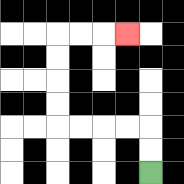{'start': '[6, 7]', 'end': '[5, 1]', 'path_directions': 'U,U,L,L,L,L,U,U,U,U,R,R,R', 'path_coordinates': '[[6, 7], [6, 6], [6, 5], [5, 5], [4, 5], [3, 5], [2, 5], [2, 4], [2, 3], [2, 2], [2, 1], [3, 1], [4, 1], [5, 1]]'}